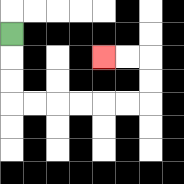{'start': '[0, 1]', 'end': '[4, 2]', 'path_directions': 'D,D,D,R,R,R,R,R,R,U,U,L,L', 'path_coordinates': '[[0, 1], [0, 2], [0, 3], [0, 4], [1, 4], [2, 4], [3, 4], [4, 4], [5, 4], [6, 4], [6, 3], [6, 2], [5, 2], [4, 2]]'}